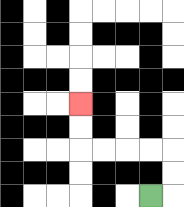{'start': '[6, 8]', 'end': '[3, 4]', 'path_directions': 'R,U,U,L,L,L,L,U,U', 'path_coordinates': '[[6, 8], [7, 8], [7, 7], [7, 6], [6, 6], [5, 6], [4, 6], [3, 6], [3, 5], [3, 4]]'}